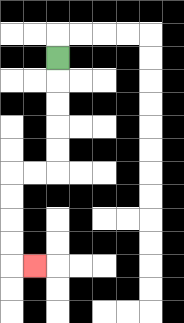{'start': '[2, 2]', 'end': '[1, 11]', 'path_directions': 'D,D,D,D,D,L,L,D,D,D,D,R', 'path_coordinates': '[[2, 2], [2, 3], [2, 4], [2, 5], [2, 6], [2, 7], [1, 7], [0, 7], [0, 8], [0, 9], [0, 10], [0, 11], [1, 11]]'}